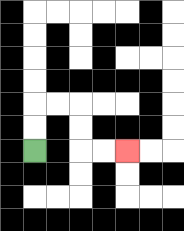{'start': '[1, 6]', 'end': '[5, 6]', 'path_directions': 'U,U,R,R,D,D,R,R', 'path_coordinates': '[[1, 6], [1, 5], [1, 4], [2, 4], [3, 4], [3, 5], [3, 6], [4, 6], [5, 6]]'}